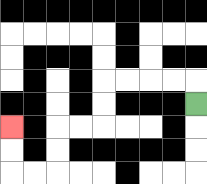{'start': '[8, 4]', 'end': '[0, 5]', 'path_directions': 'U,L,L,L,L,D,D,L,L,D,D,L,L,U,U', 'path_coordinates': '[[8, 4], [8, 3], [7, 3], [6, 3], [5, 3], [4, 3], [4, 4], [4, 5], [3, 5], [2, 5], [2, 6], [2, 7], [1, 7], [0, 7], [0, 6], [0, 5]]'}